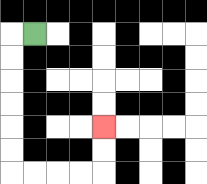{'start': '[1, 1]', 'end': '[4, 5]', 'path_directions': 'L,D,D,D,D,D,D,R,R,R,R,U,U', 'path_coordinates': '[[1, 1], [0, 1], [0, 2], [0, 3], [0, 4], [0, 5], [0, 6], [0, 7], [1, 7], [2, 7], [3, 7], [4, 7], [4, 6], [4, 5]]'}